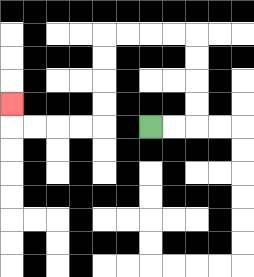{'start': '[6, 5]', 'end': '[0, 4]', 'path_directions': 'R,R,U,U,U,U,L,L,L,L,D,D,D,D,L,L,L,L,U', 'path_coordinates': '[[6, 5], [7, 5], [8, 5], [8, 4], [8, 3], [8, 2], [8, 1], [7, 1], [6, 1], [5, 1], [4, 1], [4, 2], [4, 3], [4, 4], [4, 5], [3, 5], [2, 5], [1, 5], [0, 5], [0, 4]]'}